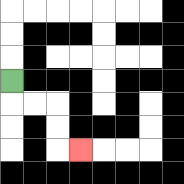{'start': '[0, 3]', 'end': '[3, 6]', 'path_directions': 'D,R,R,D,D,R', 'path_coordinates': '[[0, 3], [0, 4], [1, 4], [2, 4], [2, 5], [2, 6], [3, 6]]'}